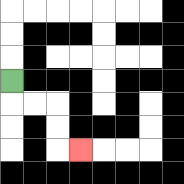{'start': '[0, 3]', 'end': '[3, 6]', 'path_directions': 'D,R,R,D,D,R', 'path_coordinates': '[[0, 3], [0, 4], [1, 4], [2, 4], [2, 5], [2, 6], [3, 6]]'}